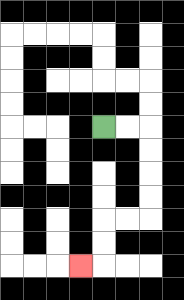{'start': '[4, 5]', 'end': '[3, 11]', 'path_directions': 'R,R,D,D,D,D,L,L,D,D,L', 'path_coordinates': '[[4, 5], [5, 5], [6, 5], [6, 6], [6, 7], [6, 8], [6, 9], [5, 9], [4, 9], [4, 10], [4, 11], [3, 11]]'}